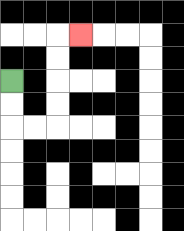{'start': '[0, 3]', 'end': '[3, 1]', 'path_directions': 'D,D,R,R,U,U,U,U,R', 'path_coordinates': '[[0, 3], [0, 4], [0, 5], [1, 5], [2, 5], [2, 4], [2, 3], [2, 2], [2, 1], [3, 1]]'}